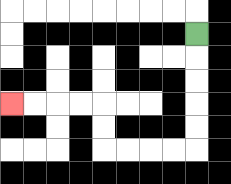{'start': '[8, 1]', 'end': '[0, 4]', 'path_directions': 'D,D,D,D,D,L,L,L,L,U,U,L,L,L,L', 'path_coordinates': '[[8, 1], [8, 2], [8, 3], [8, 4], [8, 5], [8, 6], [7, 6], [6, 6], [5, 6], [4, 6], [4, 5], [4, 4], [3, 4], [2, 4], [1, 4], [0, 4]]'}